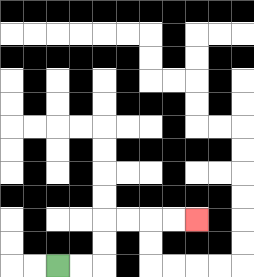{'start': '[2, 11]', 'end': '[8, 9]', 'path_directions': 'R,R,U,U,R,R,R,R', 'path_coordinates': '[[2, 11], [3, 11], [4, 11], [4, 10], [4, 9], [5, 9], [6, 9], [7, 9], [8, 9]]'}